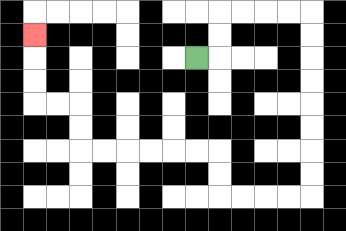{'start': '[8, 2]', 'end': '[1, 1]', 'path_directions': 'R,U,U,R,R,R,R,D,D,D,D,D,D,D,D,L,L,L,L,U,U,L,L,L,L,L,L,U,U,L,L,U,U,U', 'path_coordinates': '[[8, 2], [9, 2], [9, 1], [9, 0], [10, 0], [11, 0], [12, 0], [13, 0], [13, 1], [13, 2], [13, 3], [13, 4], [13, 5], [13, 6], [13, 7], [13, 8], [12, 8], [11, 8], [10, 8], [9, 8], [9, 7], [9, 6], [8, 6], [7, 6], [6, 6], [5, 6], [4, 6], [3, 6], [3, 5], [3, 4], [2, 4], [1, 4], [1, 3], [1, 2], [1, 1]]'}